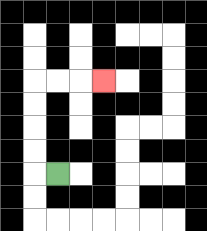{'start': '[2, 7]', 'end': '[4, 3]', 'path_directions': 'L,U,U,U,U,R,R,R', 'path_coordinates': '[[2, 7], [1, 7], [1, 6], [1, 5], [1, 4], [1, 3], [2, 3], [3, 3], [4, 3]]'}